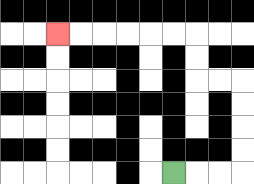{'start': '[7, 7]', 'end': '[2, 1]', 'path_directions': 'R,R,R,U,U,U,U,L,L,U,U,L,L,L,L,L,L', 'path_coordinates': '[[7, 7], [8, 7], [9, 7], [10, 7], [10, 6], [10, 5], [10, 4], [10, 3], [9, 3], [8, 3], [8, 2], [8, 1], [7, 1], [6, 1], [5, 1], [4, 1], [3, 1], [2, 1]]'}